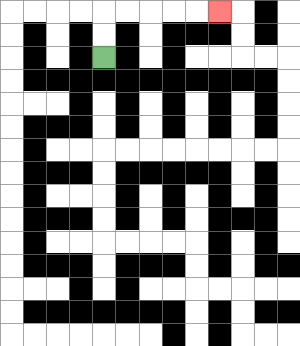{'start': '[4, 2]', 'end': '[9, 0]', 'path_directions': 'U,U,R,R,R,R,R', 'path_coordinates': '[[4, 2], [4, 1], [4, 0], [5, 0], [6, 0], [7, 0], [8, 0], [9, 0]]'}